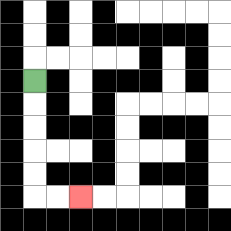{'start': '[1, 3]', 'end': '[3, 8]', 'path_directions': 'D,D,D,D,D,R,R', 'path_coordinates': '[[1, 3], [1, 4], [1, 5], [1, 6], [1, 7], [1, 8], [2, 8], [3, 8]]'}